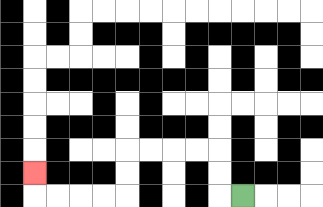{'start': '[10, 8]', 'end': '[1, 7]', 'path_directions': 'L,U,U,L,L,L,L,D,D,L,L,L,L,U', 'path_coordinates': '[[10, 8], [9, 8], [9, 7], [9, 6], [8, 6], [7, 6], [6, 6], [5, 6], [5, 7], [5, 8], [4, 8], [3, 8], [2, 8], [1, 8], [1, 7]]'}